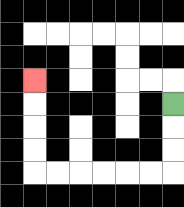{'start': '[7, 4]', 'end': '[1, 3]', 'path_directions': 'D,D,D,L,L,L,L,L,L,U,U,U,U', 'path_coordinates': '[[7, 4], [7, 5], [7, 6], [7, 7], [6, 7], [5, 7], [4, 7], [3, 7], [2, 7], [1, 7], [1, 6], [1, 5], [1, 4], [1, 3]]'}